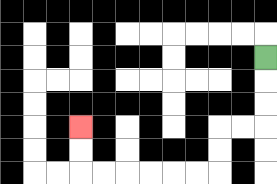{'start': '[11, 2]', 'end': '[3, 5]', 'path_directions': 'D,D,D,L,L,D,D,L,L,L,L,L,L,U,U', 'path_coordinates': '[[11, 2], [11, 3], [11, 4], [11, 5], [10, 5], [9, 5], [9, 6], [9, 7], [8, 7], [7, 7], [6, 7], [5, 7], [4, 7], [3, 7], [3, 6], [3, 5]]'}